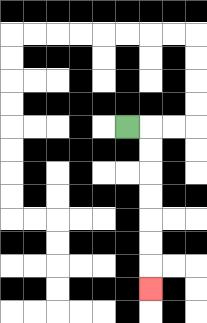{'start': '[5, 5]', 'end': '[6, 12]', 'path_directions': 'R,D,D,D,D,D,D,D', 'path_coordinates': '[[5, 5], [6, 5], [6, 6], [6, 7], [6, 8], [6, 9], [6, 10], [6, 11], [6, 12]]'}